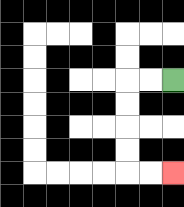{'start': '[7, 3]', 'end': '[7, 7]', 'path_directions': 'L,L,D,D,D,D,R,R', 'path_coordinates': '[[7, 3], [6, 3], [5, 3], [5, 4], [5, 5], [5, 6], [5, 7], [6, 7], [7, 7]]'}